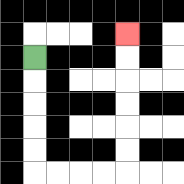{'start': '[1, 2]', 'end': '[5, 1]', 'path_directions': 'D,D,D,D,D,R,R,R,R,U,U,U,U,U,U', 'path_coordinates': '[[1, 2], [1, 3], [1, 4], [1, 5], [1, 6], [1, 7], [2, 7], [3, 7], [4, 7], [5, 7], [5, 6], [5, 5], [5, 4], [5, 3], [5, 2], [5, 1]]'}